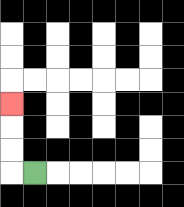{'start': '[1, 7]', 'end': '[0, 4]', 'path_directions': 'L,U,U,U', 'path_coordinates': '[[1, 7], [0, 7], [0, 6], [0, 5], [0, 4]]'}